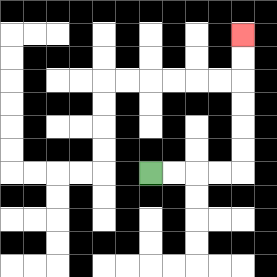{'start': '[6, 7]', 'end': '[10, 1]', 'path_directions': 'R,R,R,R,U,U,U,U,U,U', 'path_coordinates': '[[6, 7], [7, 7], [8, 7], [9, 7], [10, 7], [10, 6], [10, 5], [10, 4], [10, 3], [10, 2], [10, 1]]'}